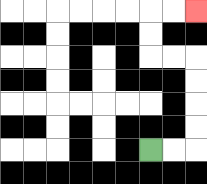{'start': '[6, 6]', 'end': '[8, 0]', 'path_directions': 'R,R,U,U,U,U,L,L,U,U,R,R', 'path_coordinates': '[[6, 6], [7, 6], [8, 6], [8, 5], [8, 4], [8, 3], [8, 2], [7, 2], [6, 2], [6, 1], [6, 0], [7, 0], [8, 0]]'}